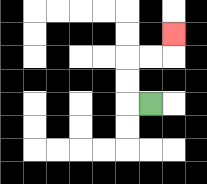{'start': '[6, 4]', 'end': '[7, 1]', 'path_directions': 'L,U,U,R,R,U', 'path_coordinates': '[[6, 4], [5, 4], [5, 3], [5, 2], [6, 2], [7, 2], [7, 1]]'}